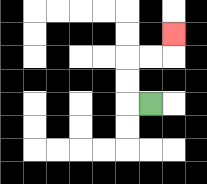{'start': '[6, 4]', 'end': '[7, 1]', 'path_directions': 'L,U,U,R,R,U', 'path_coordinates': '[[6, 4], [5, 4], [5, 3], [5, 2], [6, 2], [7, 2], [7, 1]]'}